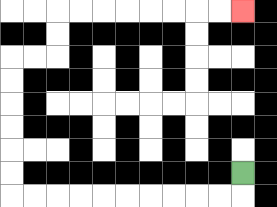{'start': '[10, 7]', 'end': '[10, 0]', 'path_directions': 'D,L,L,L,L,L,L,L,L,L,L,U,U,U,U,U,U,R,R,U,U,R,R,R,R,R,R,R,R', 'path_coordinates': '[[10, 7], [10, 8], [9, 8], [8, 8], [7, 8], [6, 8], [5, 8], [4, 8], [3, 8], [2, 8], [1, 8], [0, 8], [0, 7], [0, 6], [0, 5], [0, 4], [0, 3], [0, 2], [1, 2], [2, 2], [2, 1], [2, 0], [3, 0], [4, 0], [5, 0], [6, 0], [7, 0], [8, 0], [9, 0], [10, 0]]'}